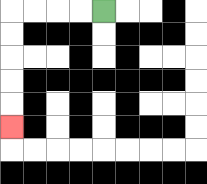{'start': '[4, 0]', 'end': '[0, 5]', 'path_directions': 'L,L,L,L,D,D,D,D,D', 'path_coordinates': '[[4, 0], [3, 0], [2, 0], [1, 0], [0, 0], [0, 1], [0, 2], [0, 3], [0, 4], [0, 5]]'}